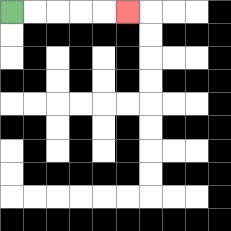{'start': '[0, 0]', 'end': '[5, 0]', 'path_directions': 'R,R,R,R,R', 'path_coordinates': '[[0, 0], [1, 0], [2, 0], [3, 0], [4, 0], [5, 0]]'}